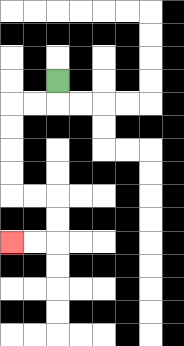{'start': '[2, 3]', 'end': '[0, 10]', 'path_directions': 'D,L,L,D,D,D,D,R,R,D,D,L,L', 'path_coordinates': '[[2, 3], [2, 4], [1, 4], [0, 4], [0, 5], [0, 6], [0, 7], [0, 8], [1, 8], [2, 8], [2, 9], [2, 10], [1, 10], [0, 10]]'}